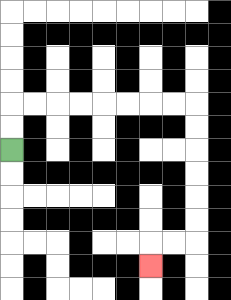{'start': '[0, 6]', 'end': '[6, 11]', 'path_directions': 'U,U,R,R,R,R,R,R,R,R,D,D,D,D,D,D,L,L,D', 'path_coordinates': '[[0, 6], [0, 5], [0, 4], [1, 4], [2, 4], [3, 4], [4, 4], [5, 4], [6, 4], [7, 4], [8, 4], [8, 5], [8, 6], [8, 7], [8, 8], [8, 9], [8, 10], [7, 10], [6, 10], [6, 11]]'}